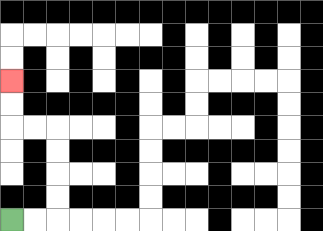{'start': '[0, 9]', 'end': '[0, 3]', 'path_directions': 'R,R,U,U,U,U,L,L,U,U', 'path_coordinates': '[[0, 9], [1, 9], [2, 9], [2, 8], [2, 7], [2, 6], [2, 5], [1, 5], [0, 5], [0, 4], [0, 3]]'}